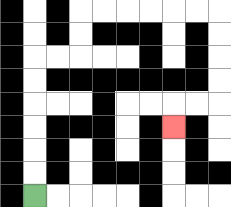{'start': '[1, 8]', 'end': '[7, 5]', 'path_directions': 'U,U,U,U,U,U,R,R,U,U,R,R,R,R,R,R,D,D,D,D,L,L,D', 'path_coordinates': '[[1, 8], [1, 7], [1, 6], [1, 5], [1, 4], [1, 3], [1, 2], [2, 2], [3, 2], [3, 1], [3, 0], [4, 0], [5, 0], [6, 0], [7, 0], [8, 0], [9, 0], [9, 1], [9, 2], [9, 3], [9, 4], [8, 4], [7, 4], [7, 5]]'}